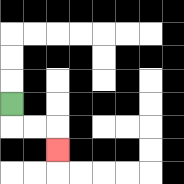{'start': '[0, 4]', 'end': '[2, 6]', 'path_directions': 'D,R,R,D', 'path_coordinates': '[[0, 4], [0, 5], [1, 5], [2, 5], [2, 6]]'}